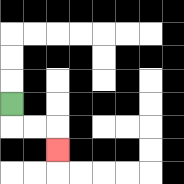{'start': '[0, 4]', 'end': '[2, 6]', 'path_directions': 'D,R,R,D', 'path_coordinates': '[[0, 4], [0, 5], [1, 5], [2, 5], [2, 6]]'}